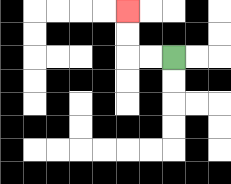{'start': '[7, 2]', 'end': '[5, 0]', 'path_directions': 'L,L,U,U', 'path_coordinates': '[[7, 2], [6, 2], [5, 2], [5, 1], [5, 0]]'}